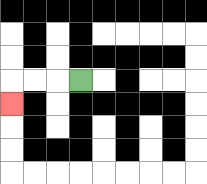{'start': '[3, 3]', 'end': '[0, 4]', 'path_directions': 'L,L,L,D', 'path_coordinates': '[[3, 3], [2, 3], [1, 3], [0, 3], [0, 4]]'}